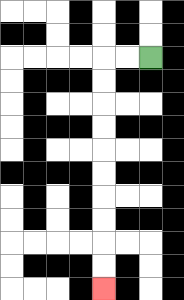{'start': '[6, 2]', 'end': '[4, 12]', 'path_directions': 'L,L,D,D,D,D,D,D,D,D,D,D', 'path_coordinates': '[[6, 2], [5, 2], [4, 2], [4, 3], [4, 4], [4, 5], [4, 6], [4, 7], [4, 8], [4, 9], [4, 10], [4, 11], [4, 12]]'}